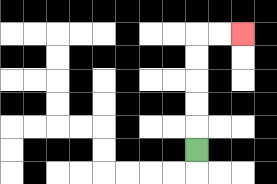{'start': '[8, 6]', 'end': '[10, 1]', 'path_directions': 'U,U,U,U,U,R,R', 'path_coordinates': '[[8, 6], [8, 5], [8, 4], [8, 3], [8, 2], [8, 1], [9, 1], [10, 1]]'}